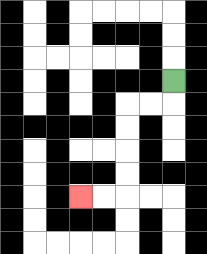{'start': '[7, 3]', 'end': '[3, 8]', 'path_directions': 'D,L,L,D,D,D,D,L,L', 'path_coordinates': '[[7, 3], [7, 4], [6, 4], [5, 4], [5, 5], [5, 6], [5, 7], [5, 8], [4, 8], [3, 8]]'}